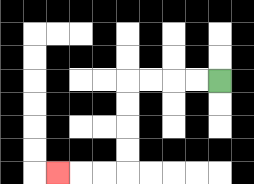{'start': '[9, 3]', 'end': '[2, 7]', 'path_directions': 'L,L,L,L,D,D,D,D,L,L,L', 'path_coordinates': '[[9, 3], [8, 3], [7, 3], [6, 3], [5, 3], [5, 4], [5, 5], [5, 6], [5, 7], [4, 7], [3, 7], [2, 7]]'}